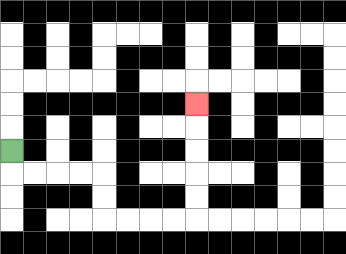{'start': '[0, 6]', 'end': '[8, 4]', 'path_directions': 'D,R,R,R,R,D,D,R,R,R,R,U,U,U,U,U', 'path_coordinates': '[[0, 6], [0, 7], [1, 7], [2, 7], [3, 7], [4, 7], [4, 8], [4, 9], [5, 9], [6, 9], [7, 9], [8, 9], [8, 8], [8, 7], [8, 6], [8, 5], [8, 4]]'}